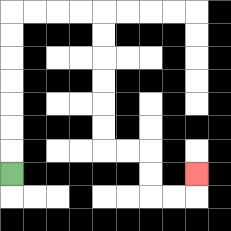{'start': '[0, 7]', 'end': '[8, 7]', 'path_directions': 'U,U,U,U,U,U,U,R,R,R,R,D,D,D,D,D,D,R,R,D,D,R,R,U', 'path_coordinates': '[[0, 7], [0, 6], [0, 5], [0, 4], [0, 3], [0, 2], [0, 1], [0, 0], [1, 0], [2, 0], [3, 0], [4, 0], [4, 1], [4, 2], [4, 3], [4, 4], [4, 5], [4, 6], [5, 6], [6, 6], [6, 7], [6, 8], [7, 8], [8, 8], [8, 7]]'}